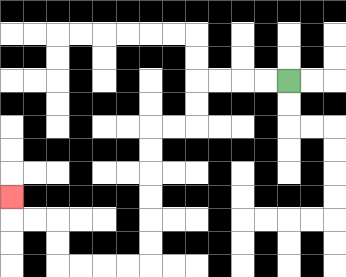{'start': '[12, 3]', 'end': '[0, 8]', 'path_directions': 'L,L,L,L,D,D,L,L,D,D,D,D,D,D,L,L,L,L,U,U,L,L,U', 'path_coordinates': '[[12, 3], [11, 3], [10, 3], [9, 3], [8, 3], [8, 4], [8, 5], [7, 5], [6, 5], [6, 6], [6, 7], [6, 8], [6, 9], [6, 10], [6, 11], [5, 11], [4, 11], [3, 11], [2, 11], [2, 10], [2, 9], [1, 9], [0, 9], [0, 8]]'}